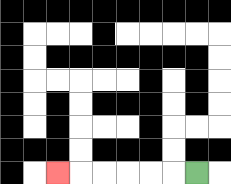{'start': '[8, 7]', 'end': '[2, 7]', 'path_directions': 'L,L,L,L,L,L', 'path_coordinates': '[[8, 7], [7, 7], [6, 7], [5, 7], [4, 7], [3, 7], [2, 7]]'}